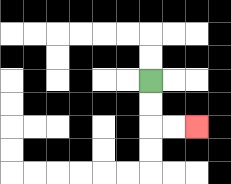{'start': '[6, 3]', 'end': '[8, 5]', 'path_directions': 'D,D,R,R', 'path_coordinates': '[[6, 3], [6, 4], [6, 5], [7, 5], [8, 5]]'}